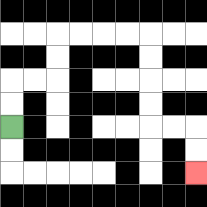{'start': '[0, 5]', 'end': '[8, 7]', 'path_directions': 'U,U,R,R,U,U,R,R,R,R,D,D,D,D,R,R,D,D', 'path_coordinates': '[[0, 5], [0, 4], [0, 3], [1, 3], [2, 3], [2, 2], [2, 1], [3, 1], [4, 1], [5, 1], [6, 1], [6, 2], [6, 3], [6, 4], [6, 5], [7, 5], [8, 5], [8, 6], [8, 7]]'}